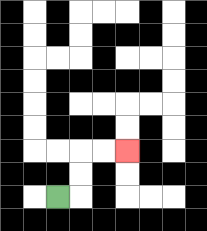{'start': '[2, 8]', 'end': '[5, 6]', 'path_directions': 'R,U,U,R,R', 'path_coordinates': '[[2, 8], [3, 8], [3, 7], [3, 6], [4, 6], [5, 6]]'}